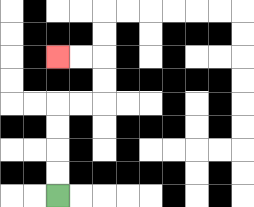{'start': '[2, 8]', 'end': '[2, 2]', 'path_directions': 'U,U,U,U,R,R,U,U,L,L', 'path_coordinates': '[[2, 8], [2, 7], [2, 6], [2, 5], [2, 4], [3, 4], [4, 4], [4, 3], [4, 2], [3, 2], [2, 2]]'}